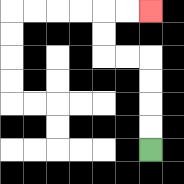{'start': '[6, 6]', 'end': '[6, 0]', 'path_directions': 'U,U,U,U,L,L,U,U,R,R', 'path_coordinates': '[[6, 6], [6, 5], [6, 4], [6, 3], [6, 2], [5, 2], [4, 2], [4, 1], [4, 0], [5, 0], [6, 0]]'}